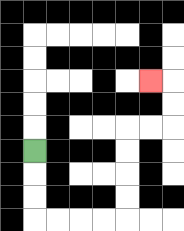{'start': '[1, 6]', 'end': '[6, 3]', 'path_directions': 'D,D,D,R,R,R,R,U,U,U,U,R,R,U,U,L', 'path_coordinates': '[[1, 6], [1, 7], [1, 8], [1, 9], [2, 9], [3, 9], [4, 9], [5, 9], [5, 8], [5, 7], [5, 6], [5, 5], [6, 5], [7, 5], [7, 4], [7, 3], [6, 3]]'}